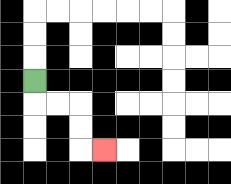{'start': '[1, 3]', 'end': '[4, 6]', 'path_directions': 'D,R,R,D,D,R', 'path_coordinates': '[[1, 3], [1, 4], [2, 4], [3, 4], [3, 5], [3, 6], [4, 6]]'}